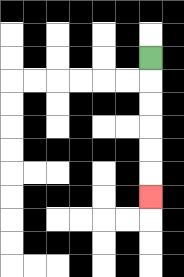{'start': '[6, 2]', 'end': '[6, 8]', 'path_directions': 'D,D,D,D,D,D', 'path_coordinates': '[[6, 2], [6, 3], [6, 4], [6, 5], [6, 6], [6, 7], [6, 8]]'}